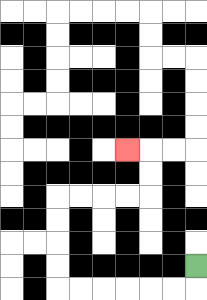{'start': '[8, 11]', 'end': '[5, 6]', 'path_directions': 'D,L,L,L,L,L,L,U,U,U,U,R,R,R,R,U,U,L', 'path_coordinates': '[[8, 11], [8, 12], [7, 12], [6, 12], [5, 12], [4, 12], [3, 12], [2, 12], [2, 11], [2, 10], [2, 9], [2, 8], [3, 8], [4, 8], [5, 8], [6, 8], [6, 7], [6, 6], [5, 6]]'}